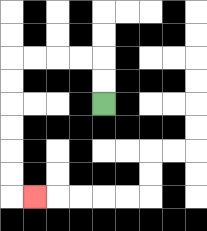{'start': '[4, 4]', 'end': '[1, 8]', 'path_directions': 'U,U,L,L,L,L,D,D,D,D,D,D,R', 'path_coordinates': '[[4, 4], [4, 3], [4, 2], [3, 2], [2, 2], [1, 2], [0, 2], [0, 3], [0, 4], [0, 5], [0, 6], [0, 7], [0, 8], [1, 8]]'}